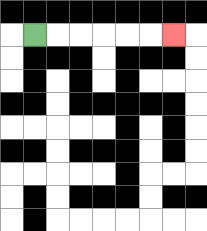{'start': '[1, 1]', 'end': '[7, 1]', 'path_directions': 'R,R,R,R,R,R', 'path_coordinates': '[[1, 1], [2, 1], [3, 1], [4, 1], [5, 1], [6, 1], [7, 1]]'}